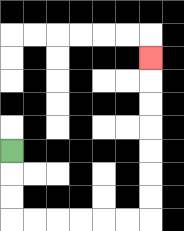{'start': '[0, 6]', 'end': '[6, 2]', 'path_directions': 'D,D,D,R,R,R,R,R,R,U,U,U,U,U,U,U', 'path_coordinates': '[[0, 6], [0, 7], [0, 8], [0, 9], [1, 9], [2, 9], [3, 9], [4, 9], [5, 9], [6, 9], [6, 8], [6, 7], [6, 6], [6, 5], [6, 4], [6, 3], [6, 2]]'}